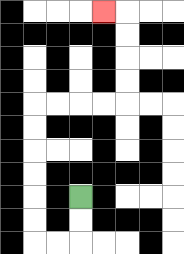{'start': '[3, 8]', 'end': '[4, 0]', 'path_directions': 'D,D,L,L,U,U,U,U,U,U,R,R,R,R,U,U,U,U,L', 'path_coordinates': '[[3, 8], [3, 9], [3, 10], [2, 10], [1, 10], [1, 9], [1, 8], [1, 7], [1, 6], [1, 5], [1, 4], [2, 4], [3, 4], [4, 4], [5, 4], [5, 3], [5, 2], [5, 1], [5, 0], [4, 0]]'}